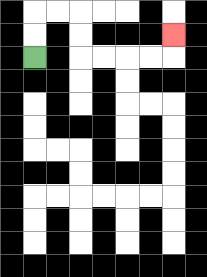{'start': '[1, 2]', 'end': '[7, 1]', 'path_directions': 'U,U,R,R,D,D,R,R,R,R,U', 'path_coordinates': '[[1, 2], [1, 1], [1, 0], [2, 0], [3, 0], [3, 1], [3, 2], [4, 2], [5, 2], [6, 2], [7, 2], [7, 1]]'}